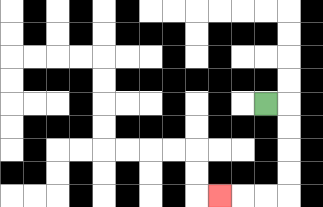{'start': '[11, 4]', 'end': '[9, 8]', 'path_directions': 'R,D,D,D,D,L,L,L', 'path_coordinates': '[[11, 4], [12, 4], [12, 5], [12, 6], [12, 7], [12, 8], [11, 8], [10, 8], [9, 8]]'}